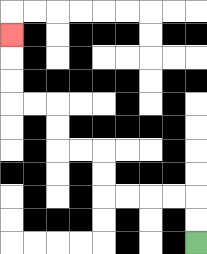{'start': '[8, 10]', 'end': '[0, 1]', 'path_directions': 'U,U,L,L,L,L,U,U,L,L,U,U,L,L,U,U,U', 'path_coordinates': '[[8, 10], [8, 9], [8, 8], [7, 8], [6, 8], [5, 8], [4, 8], [4, 7], [4, 6], [3, 6], [2, 6], [2, 5], [2, 4], [1, 4], [0, 4], [0, 3], [0, 2], [0, 1]]'}